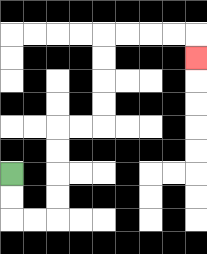{'start': '[0, 7]', 'end': '[8, 2]', 'path_directions': 'D,D,R,R,U,U,U,U,R,R,U,U,U,U,R,R,R,R,D', 'path_coordinates': '[[0, 7], [0, 8], [0, 9], [1, 9], [2, 9], [2, 8], [2, 7], [2, 6], [2, 5], [3, 5], [4, 5], [4, 4], [4, 3], [4, 2], [4, 1], [5, 1], [6, 1], [7, 1], [8, 1], [8, 2]]'}